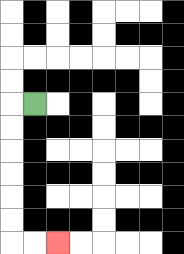{'start': '[1, 4]', 'end': '[2, 10]', 'path_directions': 'L,D,D,D,D,D,D,R,R', 'path_coordinates': '[[1, 4], [0, 4], [0, 5], [0, 6], [0, 7], [0, 8], [0, 9], [0, 10], [1, 10], [2, 10]]'}